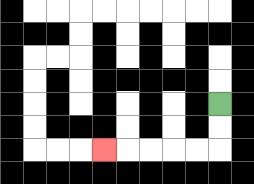{'start': '[9, 4]', 'end': '[4, 6]', 'path_directions': 'D,D,L,L,L,L,L', 'path_coordinates': '[[9, 4], [9, 5], [9, 6], [8, 6], [7, 6], [6, 6], [5, 6], [4, 6]]'}